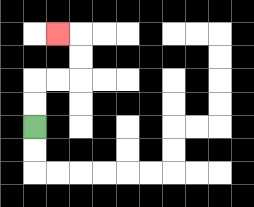{'start': '[1, 5]', 'end': '[2, 1]', 'path_directions': 'U,U,R,R,U,U,L', 'path_coordinates': '[[1, 5], [1, 4], [1, 3], [2, 3], [3, 3], [3, 2], [3, 1], [2, 1]]'}